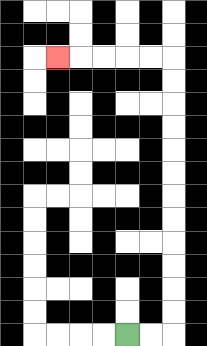{'start': '[5, 14]', 'end': '[2, 2]', 'path_directions': 'R,R,U,U,U,U,U,U,U,U,U,U,U,U,L,L,L,L,L', 'path_coordinates': '[[5, 14], [6, 14], [7, 14], [7, 13], [7, 12], [7, 11], [7, 10], [7, 9], [7, 8], [7, 7], [7, 6], [7, 5], [7, 4], [7, 3], [7, 2], [6, 2], [5, 2], [4, 2], [3, 2], [2, 2]]'}